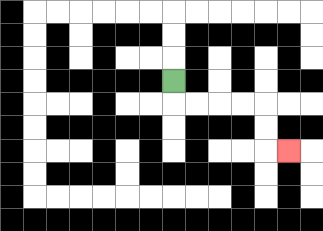{'start': '[7, 3]', 'end': '[12, 6]', 'path_directions': 'D,R,R,R,R,D,D,R', 'path_coordinates': '[[7, 3], [7, 4], [8, 4], [9, 4], [10, 4], [11, 4], [11, 5], [11, 6], [12, 6]]'}